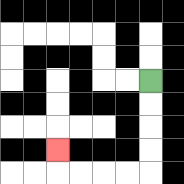{'start': '[6, 3]', 'end': '[2, 6]', 'path_directions': 'D,D,D,D,L,L,L,L,U', 'path_coordinates': '[[6, 3], [6, 4], [6, 5], [6, 6], [6, 7], [5, 7], [4, 7], [3, 7], [2, 7], [2, 6]]'}